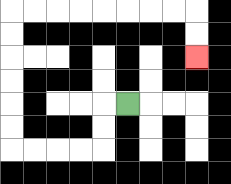{'start': '[5, 4]', 'end': '[8, 2]', 'path_directions': 'L,D,D,L,L,L,L,U,U,U,U,U,U,R,R,R,R,R,R,R,R,D,D', 'path_coordinates': '[[5, 4], [4, 4], [4, 5], [4, 6], [3, 6], [2, 6], [1, 6], [0, 6], [0, 5], [0, 4], [0, 3], [0, 2], [0, 1], [0, 0], [1, 0], [2, 0], [3, 0], [4, 0], [5, 0], [6, 0], [7, 0], [8, 0], [8, 1], [8, 2]]'}